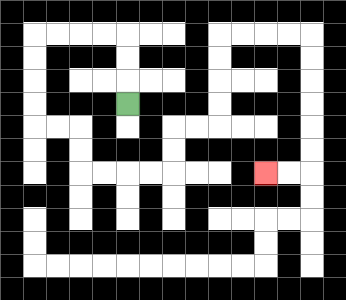{'start': '[5, 4]', 'end': '[11, 7]', 'path_directions': 'U,U,U,L,L,L,L,D,D,D,D,R,R,D,D,R,R,R,R,U,U,R,R,U,U,U,U,R,R,R,R,D,D,D,D,D,D,L,L', 'path_coordinates': '[[5, 4], [5, 3], [5, 2], [5, 1], [4, 1], [3, 1], [2, 1], [1, 1], [1, 2], [1, 3], [1, 4], [1, 5], [2, 5], [3, 5], [3, 6], [3, 7], [4, 7], [5, 7], [6, 7], [7, 7], [7, 6], [7, 5], [8, 5], [9, 5], [9, 4], [9, 3], [9, 2], [9, 1], [10, 1], [11, 1], [12, 1], [13, 1], [13, 2], [13, 3], [13, 4], [13, 5], [13, 6], [13, 7], [12, 7], [11, 7]]'}